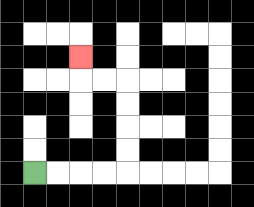{'start': '[1, 7]', 'end': '[3, 2]', 'path_directions': 'R,R,R,R,U,U,U,U,L,L,U', 'path_coordinates': '[[1, 7], [2, 7], [3, 7], [4, 7], [5, 7], [5, 6], [5, 5], [5, 4], [5, 3], [4, 3], [3, 3], [3, 2]]'}